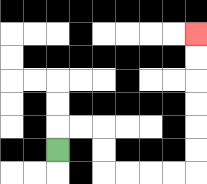{'start': '[2, 6]', 'end': '[8, 1]', 'path_directions': 'U,R,R,D,D,R,R,R,R,U,U,U,U,U,U', 'path_coordinates': '[[2, 6], [2, 5], [3, 5], [4, 5], [4, 6], [4, 7], [5, 7], [6, 7], [7, 7], [8, 7], [8, 6], [8, 5], [8, 4], [8, 3], [8, 2], [8, 1]]'}